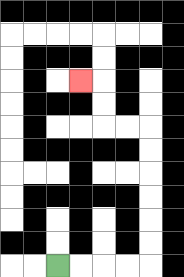{'start': '[2, 11]', 'end': '[3, 3]', 'path_directions': 'R,R,R,R,U,U,U,U,U,U,L,L,U,U,L', 'path_coordinates': '[[2, 11], [3, 11], [4, 11], [5, 11], [6, 11], [6, 10], [6, 9], [6, 8], [6, 7], [6, 6], [6, 5], [5, 5], [4, 5], [4, 4], [4, 3], [3, 3]]'}